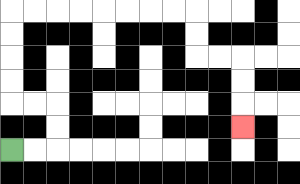{'start': '[0, 6]', 'end': '[10, 5]', 'path_directions': 'R,R,U,U,L,L,U,U,U,U,R,R,R,R,R,R,R,R,D,D,R,R,D,D,D', 'path_coordinates': '[[0, 6], [1, 6], [2, 6], [2, 5], [2, 4], [1, 4], [0, 4], [0, 3], [0, 2], [0, 1], [0, 0], [1, 0], [2, 0], [3, 0], [4, 0], [5, 0], [6, 0], [7, 0], [8, 0], [8, 1], [8, 2], [9, 2], [10, 2], [10, 3], [10, 4], [10, 5]]'}